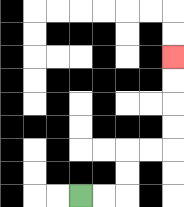{'start': '[3, 8]', 'end': '[7, 2]', 'path_directions': 'R,R,U,U,R,R,U,U,U,U', 'path_coordinates': '[[3, 8], [4, 8], [5, 8], [5, 7], [5, 6], [6, 6], [7, 6], [7, 5], [7, 4], [7, 3], [7, 2]]'}